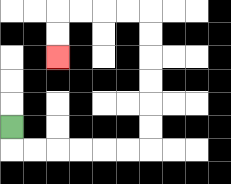{'start': '[0, 5]', 'end': '[2, 2]', 'path_directions': 'D,R,R,R,R,R,R,U,U,U,U,U,U,L,L,L,L,D,D', 'path_coordinates': '[[0, 5], [0, 6], [1, 6], [2, 6], [3, 6], [4, 6], [5, 6], [6, 6], [6, 5], [6, 4], [6, 3], [6, 2], [6, 1], [6, 0], [5, 0], [4, 0], [3, 0], [2, 0], [2, 1], [2, 2]]'}